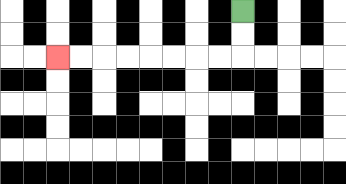{'start': '[10, 0]', 'end': '[2, 2]', 'path_directions': 'D,D,L,L,L,L,L,L,L,L', 'path_coordinates': '[[10, 0], [10, 1], [10, 2], [9, 2], [8, 2], [7, 2], [6, 2], [5, 2], [4, 2], [3, 2], [2, 2]]'}